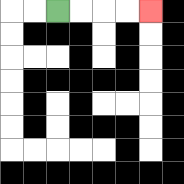{'start': '[2, 0]', 'end': '[6, 0]', 'path_directions': 'R,R,R,R', 'path_coordinates': '[[2, 0], [3, 0], [4, 0], [5, 0], [6, 0]]'}